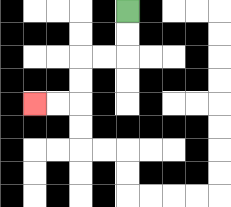{'start': '[5, 0]', 'end': '[1, 4]', 'path_directions': 'D,D,L,L,D,D,L,L', 'path_coordinates': '[[5, 0], [5, 1], [5, 2], [4, 2], [3, 2], [3, 3], [3, 4], [2, 4], [1, 4]]'}